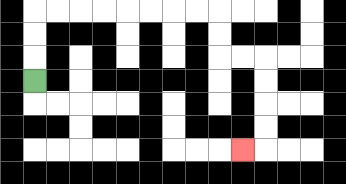{'start': '[1, 3]', 'end': '[10, 6]', 'path_directions': 'U,U,U,R,R,R,R,R,R,R,R,D,D,R,R,D,D,D,D,L', 'path_coordinates': '[[1, 3], [1, 2], [1, 1], [1, 0], [2, 0], [3, 0], [4, 0], [5, 0], [6, 0], [7, 0], [8, 0], [9, 0], [9, 1], [9, 2], [10, 2], [11, 2], [11, 3], [11, 4], [11, 5], [11, 6], [10, 6]]'}